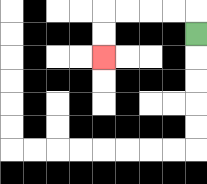{'start': '[8, 1]', 'end': '[4, 2]', 'path_directions': 'U,L,L,L,L,D,D', 'path_coordinates': '[[8, 1], [8, 0], [7, 0], [6, 0], [5, 0], [4, 0], [4, 1], [4, 2]]'}